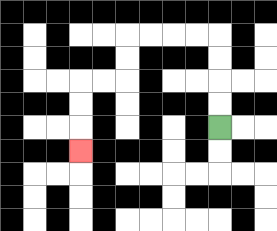{'start': '[9, 5]', 'end': '[3, 6]', 'path_directions': 'U,U,U,U,L,L,L,L,D,D,L,L,D,D,D', 'path_coordinates': '[[9, 5], [9, 4], [9, 3], [9, 2], [9, 1], [8, 1], [7, 1], [6, 1], [5, 1], [5, 2], [5, 3], [4, 3], [3, 3], [3, 4], [3, 5], [3, 6]]'}